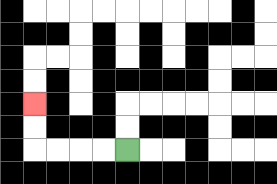{'start': '[5, 6]', 'end': '[1, 4]', 'path_directions': 'L,L,L,L,U,U', 'path_coordinates': '[[5, 6], [4, 6], [3, 6], [2, 6], [1, 6], [1, 5], [1, 4]]'}